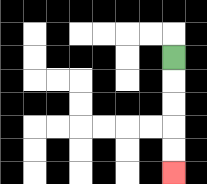{'start': '[7, 2]', 'end': '[7, 7]', 'path_directions': 'D,D,D,D,D', 'path_coordinates': '[[7, 2], [7, 3], [7, 4], [7, 5], [7, 6], [7, 7]]'}